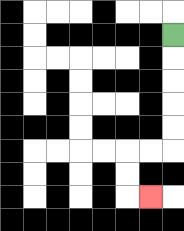{'start': '[7, 1]', 'end': '[6, 8]', 'path_directions': 'D,D,D,D,D,L,L,D,D,R', 'path_coordinates': '[[7, 1], [7, 2], [7, 3], [7, 4], [7, 5], [7, 6], [6, 6], [5, 6], [5, 7], [5, 8], [6, 8]]'}